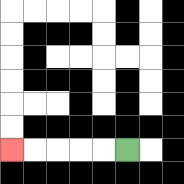{'start': '[5, 6]', 'end': '[0, 6]', 'path_directions': 'L,L,L,L,L', 'path_coordinates': '[[5, 6], [4, 6], [3, 6], [2, 6], [1, 6], [0, 6]]'}